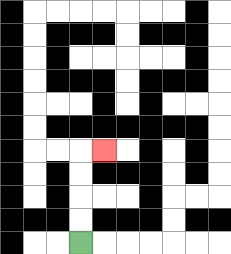{'start': '[3, 10]', 'end': '[4, 6]', 'path_directions': 'U,U,U,U,R', 'path_coordinates': '[[3, 10], [3, 9], [3, 8], [3, 7], [3, 6], [4, 6]]'}